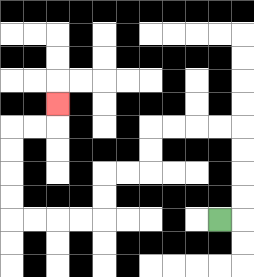{'start': '[9, 9]', 'end': '[2, 4]', 'path_directions': 'R,U,U,U,U,L,L,L,L,D,D,L,L,D,D,L,L,L,L,U,U,U,U,R,R,U', 'path_coordinates': '[[9, 9], [10, 9], [10, 8], [10, 7], [10, 6], [10, 5], [9, 5], [8, 5], [7, 5], [6, 5], [6, 6], [6, 7], [5, 7], [4, 7], [4, 8], [4, 9], [3, 9], [2, 9], [1, 9], [0, 9], [0, 8], [0, 7], [0, 6], [0, 5], [1, 5], [2, 5], [2, 4]]'}